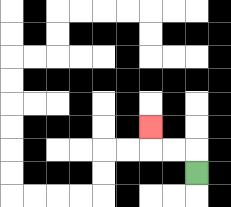{'start': '[8, 7]', 'end': '[6, 5]', 'path_directions': 'U,L,L,U', 'path_coordinates': '[[8, 7], [8, 6], [7, 6], [6, 6], [6, 5]]'}